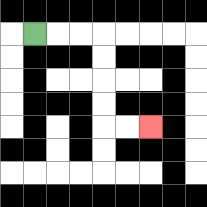{'start': '[1, 1]', 'end': '[6, 5]', 'path_directions': 'R,R,R,D,D,D,D,R,R', 'path_coordinates': '[[1, 1], [2, 1], [3, 1], [4, 1], [4, 2], [4, 3], [4, 4], [4, 5], [5, 5], [6, 5]]'}